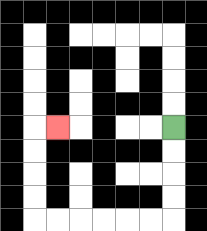{'start': '[7, 5]', 'end': '[2, 5]', 'path_directions': 'D,D,D,D,L,L,L,L,L,L,U,U,U,U,R', 'path_coordinates': '[[7, 5], [7, 6], [7, 7], [7, 8], [7, 9], [6, 9], [5, 9], [4, 9], [3, 9], [2, 9], [1, 9], [1, 8], [1, 7], [1, 6], [1, 5], [2, 5]]'}